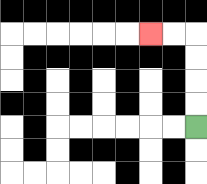{'start': '[8, 5]', 'end': '[6, 1]', 'path_directions': 'U,U,U,U,L,L', 'path_coordinates': '[[8, 5], [8, 4], [8, 3], [8, 2], [8, 1], [7, 1], [6, 1]]'}